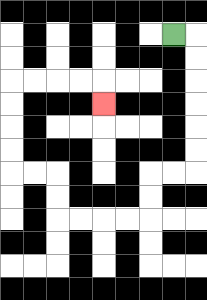{'start': '[7, 1]', 'end': '[4, 4]', 'path_directions': 'R,D,D,D,D,D,D,L,L,D,D,L,L,L,L,U,U,L,L,U,U,U,U,R,R,R,R,D', 'path_coordinates': '[[7, 1], [8, 1], [8, 2], [8, 3], [8, 4], [8, 5], [8, 6], [8, 7], [7, 7], [6, 7], [6, 8], [6, 9], [5, 9], [4, 9], [3, 9], [2, 9], [2, 8], [2, 7], [1, 7], [0, 7], [0, 6], [0, 5], [0, 4], [0, 3], [1, 3], [2, 3], [3, 3], [4, 3], [4, 4]]'}